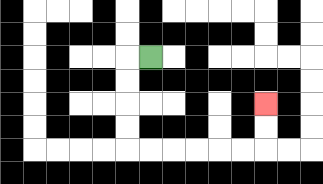{'start': '[6, 2]', 'end': '[11, 4]', 'path_directions': 'L,D,D,D,D,R,R,R,R,R,R,U,U', 'path_coordinates': '[[6, 2], [5, 2], [5, 3], [5, 4], [5, 5], [5, 6], [6, 6], [7, 6], [8, 6], [9, 6], [10, 6], [11, 6], [11, 5], [11, 4]]'}